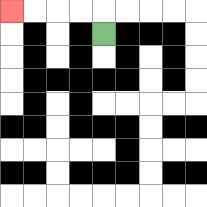{'start': '[4, 1]', 'end': '[0, 0]', 'path_directions': 'U,L,L,L,L', 'path_coordinates': '[[4, 1], [4, 0], [3, 0], [2, 0], [1, 0], [0, 0]]'}